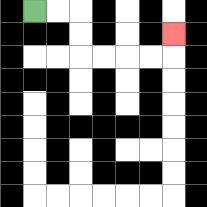{'start': '[1, 0]', 'end': '[7, 1]', 'path_directions': 'R,R,D,D,R,R,R,R,U', 'path_coordinates': '[[1, 0], [2, 0], [3, 0], [3, 1], [3, 2], [4, 2], [5, 2], [6, 2], [7, 2], [7, 1]]'}